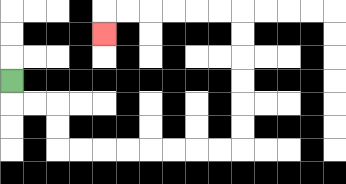{'start': '[0, 3]', 'end': '[4, 1]', 'path_directions': 'D,R,R,D,D,R,R,R,R,R,R,R,R,U,U,U,U,U,U,L,L,L,L,L,L,D', 'path_coordinates': '[[0, 3], [0, 4], [1, 4], [2, 4], [2, 5], [2, 6], [3, 6], [4, 6], [5, 6], [6, 6], [7, 6], [8, 6], [9, 6], [10, 6], [10, 5], [10, 4], [10, 3], [10, 2], [10, 1], [10, 0], [9, 0], [8, 0], [7, 0], [6, 0], [5, 0], [4, 0], [4, 1]]'}